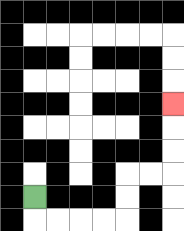{'start': '[1, 8]', 'end': '[7, 4]', 'path_directions': 'D,R,R,R,R,U,U,R,R,U,U,U', 'path_coordinates': '[[1, 8], [1, 9], [2, 9], [3, 9], [4, 9], [5, 9], [5, 8], [5, 7], [6, 7], [7, 7], [7, 6], [7, 5], [7, 4]]'}